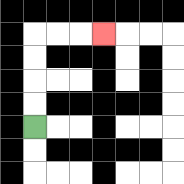{'start': '[1, 5]', 'end': '[4, 1]', 'path_directions': 'U,U,U,U,R,R,R', 'path_coordinates': '[[1, 5], [1, 4], [1, 3], [1, 2], [1, 1], [2, 1], [3, 1], [4, 1]]'}